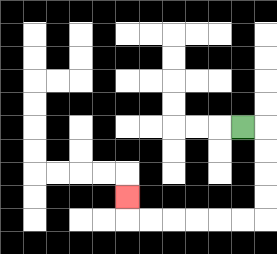{'start': '[10, 5]', 'end': '[5, 8]', 'path_directions': 'R,D,D,D,D,L,L,L,L,L,L,U', 'path_coordinates': '[[10, 5], [11, 5], [11, 6], [11, 7], [11, 8], [11, 9], [10, 9], [9, 9], [8, 9], [7, 9], [6, 9], [5, 9], [5, 8]]'}